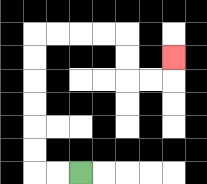{'start': '[3, 7]', 'end': '[7, 2]', 'path_directions': 'L,L,U,U,U,U,U,U,R,R,R,R,D,D,R,R,U', 'path_coordinates': '[[3, 7], [2, 7], [1, 7], [1, 6], [1, 5], [1, 4], [1, 3], [1, 2], [1, 1], [2, 1], [3, 1], [4, 1], [5, 1], [5, 2], [5, 3], [6, 3], [7, 3], [7, 2]]'}